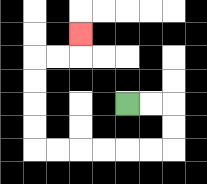{'start': '[5, 4]', 'end': '[3, 1]', 'path_directions': 'R,R,D,D,L,L,L,L,L,L,U,U,U,U,R,R,U', 'path_coordinates': '[[5, 4], [6, 4], [7, 4], [7, 5], [7, 6], [6, 6], [5, 6], [4, 6], [3, 6], [2, 6], [1, 6], [1, 5], [1, 4], [1, 3], [1, 2], [2, 2], [3, 2], [3, 1]]'}